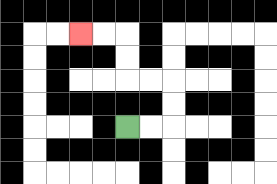{'start': '[5, 5]', 'end': '[3, 1]', 'path_directions': 'R,R,U,U,L,L,U,U,L,L', 'path_coordinates': '[[5, 5], [6, 5], [7, 5], [7, 4], [7, 3], [6, 3], [5, 3], [5, 2], [5, 1], [4, 1], [3, 1]]'}